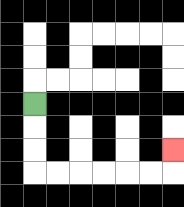{'start': '[1, 4]', 'end': '[7, 6]', 'path_directions': 'D,D,D,R,R,R,R,R,R,U', 'path_coordinates': '[[1, 4], [1, 5], [1, 6], [1, 7], [2, 7], [3, 7], [4, 7], [5, 7], [6, 7], [7, 7], [7, 6]]'}